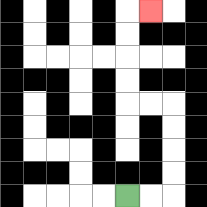{'start': '[5, 8]', 'end': '[6, 0]', 'path_directions': 'R,R,U,U,U,U,L,L,U,U,U,U,R', 'path_coordinates': '[[5, 8], [6, 8], [7, 8], [7, 7], [7, 6], [7, 5], [7, 4], [6, 4], [5, 4], [5, 3], [5, 2], [5, 1], [5, 0], [6, 0]]'}